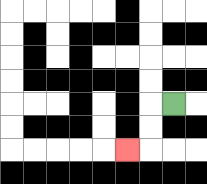{'start': '[7, 4]', 'end': '[5, 6]', 'path_directions': 'L,D,D,L', 'path_coordinates': '[[7, 4], [6, 4], [6, 5], [6, 6], [5, 6]]'}